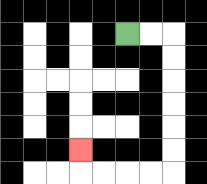{'start': '[5, 1]', 'end': '[3, 6]', 'path_directions': 'R,R,D,D,D,D,D,D,L,L,L,L,U', 'path_coordinates': '[[5, 1], [6, 1], [7, 1], [7, 2], [7, 3], [7, 4], [7, 5], [7, 6], [7, 7], [6, 7], [5, 7], [4, 7], [3, 7], [3, 6]]'}